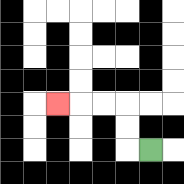{'start': '[6, 6]', 'end': '[2, 4]', 'path_directions': 'L,U,U,L,L,L', 'path_coordinates': '[[6, 6], [5, 6], [5, 5], [5, 4], [4, 4], [3, 4], [2, 4]]'}